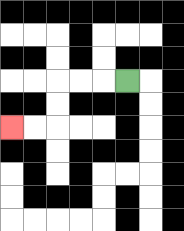{'start': '[5, 3]', 'end': '[0, 5]', 'path_directions': 'L,L,L,D,D,L,L', 'path_coordinates': '[[5, 3], [4, 3], [3, 3], [2, 3], [2, 4], [2, 5], [1, 5], [0, 5]]'}